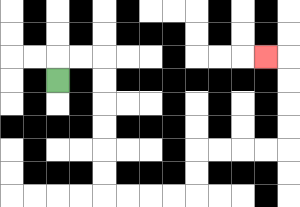{'start': '[2, 3]', 'end': '[11, 2]', 'path_directions': 'U,R,R,D,D,D,D,D,D,R,R,R,R,U,U,R,R,R,R,U,U,U,U,L', 'path_coordinates': '[[2, 3], [2, 2], [3, 2], [4, 2], [4, 3], [4, 4], [4, 5], [4, 6], [4, 7], [4, 8], [5, 8], [6, 8], [7, 8], [8, 8], [8, 7], [8, 6], [9, 6], [10, 6], [11, 6], [12, 6], [12, 5], [12, 4], [12, 3], [12, 2], [11, 2]]'}